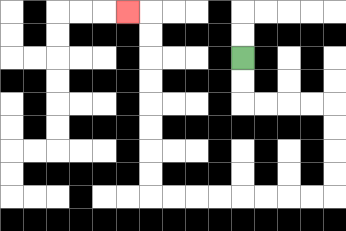{'start': '[10, 2]', 'end': '[5, 0]', 'path_directions': 'D,D,R,R,R,R,D,D,D,D,L,L,L,L,L,L,L,L,U,U,U,U,U,U,U,U,L', 'path_coordinates': '[[10, 2], [10, 3], [10, 4], [11, 4], [12, 4], [13, 4], [14, 4], [14, 5], [14, 6], [14, 7], [14, 8], [13, 8], [12, 8], [11, 8], [10, 8], [9, 8], [8, 8], [7, 8], [6, 8], [6, 7], [6, 6], [6, 5], [6, 4], [6, 3], [6, 2], [6, 1], [6, 0], [5, 0]]'}